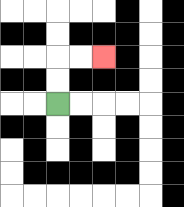{'start': '[2, 4]', 'end': '[4, 2]', 'path_directions': 'U,U,R,R', 'path_coordinates': '[[2, 4], [2, 3], [2, 2], [3, 2], [4, 2]]'}